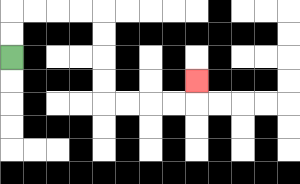{'start': '[0, 2]', 'end': '[8, 3]', 'path_directions': 'U,U,R,R,R,R,D,D,D,D,R,R,R,R,U', 'path_coordinates': '[[0, 2], [0, 1], [0, 0], [1, 0], [2, 0], [3, 0], [4, 0], [4, 1], [4, 2], [4, 3], [4, 4], [5, 4], [6, 4], [7, 4], [8, 4], [8, 3]]'}